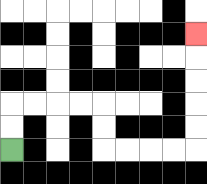{'start': '[0, 6]', 'end': '[8, 1]', 'path_directions': 'U,U,R,R,R,R,D,D,R,R,R,R,U,U,U,U,U', 'path_coordinates': '[[0, 6], [0, 5], [0, 4], [1, 4], [2, 4], [3, 4], [4, 4], [4, 5], [4, 6], [5, 6], [6, 6], [7, 6], [8, 6], [8, 5], [8, 4], [8, 3], [8, 2], [8, 1]]'}